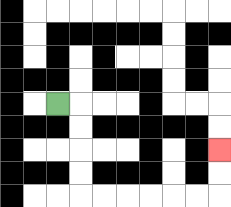{'start': '[2, 4]', 'end': '[9, 6]', 'path_directions': 'R,D,D,D,D,R,R,R,R,R,R,U,U', 'path_coordinates': '[[2, 4], [3, 4], [3, 5], [3, 6], [3, 7], [3, 8], [4, 8], [5, 8], [6, 8], [7, 8], [8, 8], [9, 8], [9, 7], [9, 6]]'}